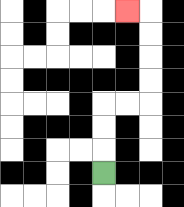{'start': '[4, 7]', 'end': '[5, 0]', 'path_directions': 'U,U,U,R,R,U,U,U,U,L', 'path_coordinates': '[[4, 7], [4, 6], [4, 5], [4, 4], [5, 4], [6, 4], [6, 3], [6, 2], [6, 1], [6, 0], [5, 0]]'}